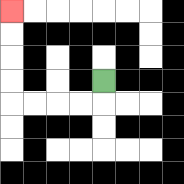{'start': '[4, 3]', 'end': '[0, 0]', 'path_directions': 'D,L,L,L,L,U,U,U,U', 'path_coordinates': '[[4, 3], [4, 4], [3, 4], [2, 4], [1, 4], [0, 4], [0, 3], [0, 2], [0, 1], [0, 0]]'}